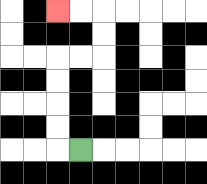{'start': '[3, 6]', 'end': '[2, 0]', 'path_directions': 'L,U,U,U,U,R,R,U,U,L,L', 'path_coordinates': '[[3, 6], [2, 6], [2, 5], [2, 4], [2, 3], [2, 2], [3, 2], [4, 2], [4, 1], [4, 0], [3, 0], [2, 0]]'}